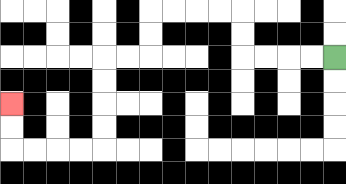{'start': '[14, 2]', 'end': '[0, 4]', 'path_directions': 'L,L,L,L,U,U,L,L,L,L,D,D,L,L,D,D,D,D,L,L,L,L,U,U', 'path_coordinates': '[[14, 2], [13, 2], [12, 2], [11, 2], [10, 2], [10, 1], [10, 0], [9, 0], [8, 0], [7, 0], [6, 0], [6, 1], [6, 2], [5, 2], [4, 2], [4, 3], [4, 4], [4, 5], [4, 6], [3, 6], [2, 6], [1, 6], [0, 6], [0, 5], [0, 4]]'}